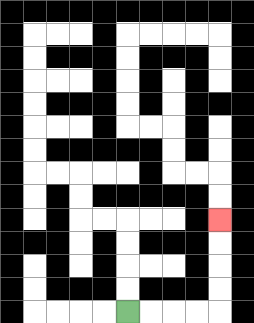{'start': '[5, 13]', 'end': '[9, 9]', 'path_directions': 'R,R,R,R,U,U,U,U', 'path_coordinates': '[[5, 13], [6, 13], [7, 13], [8, 13], [9, 13], [9, 12], [9, 11], [9, 10], [9, 9]]'}